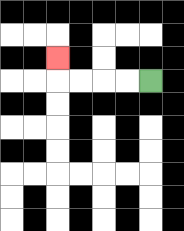{'start': '[6, 3]', 'end': '[2, 2]', 'path_directions': 'L,L,L,L,U', 'path_coordinates': '[[6, 3], [5, 3], [4, 3], [3, 3], [2, 3], [2, 2]]'}